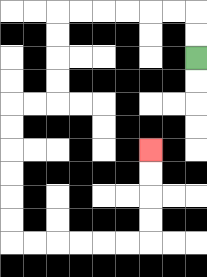{'start': '[8, 2]', 'end': '[6, 6]', 'path_directions': 'U,U,L,L,L,L,L,L,D,D,D,D,L,L,D,D,D,D,D,D,R,R,R,R,R,R,U,U,U,U', 'path_coordinates': '[[8, 2], [8, 1], [8, 0], [7, 0], [6, 0], [5, 0], [4, 0], [3, 0], [2, 0], [2, 1], [2, 2], [2, 3], [2, 4], [1, 4], [0, 4], [0, 5], [0, 6], [0, 7], [0, 8], [0, 9], [0, 10], [1, 10], [2, 10], [3, 10], [4, 10], [5, 10], [6, 10], [6, 9], [6, 8], [6, 7], [6, 6]]'}